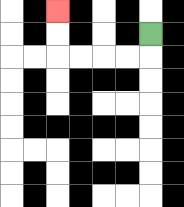{'start': '[6, 1]', 'end': '[2, 0]', 'path_directions': 'D,L,L,L,L,U,U', 'path_coordinates': '[[6, 1], [6, 2], [5, 2], [4, 2], [3, 2], [2, 2], [2, 1], [2, 0]]'}